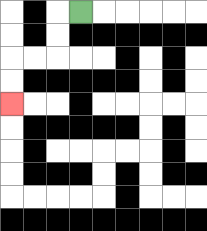{'start': '[3, 0]', 'end': '[0, 4]', 'path_directions': 'L,D,D,L,L,D,D', 'path_coordinates': '[[3, 0], [2, 0], [2, 1], [2, 2], [1, 2], [0, 2], [0, 3], [0, 4]]'}